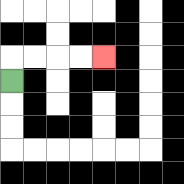{'start': '[0, 3]', 'end': '[4, 2]', 'path_directions': 'U,R,R,R,R', 'path_coordinates': '[[0, 3], [0, 2], [1, 2], [2, 2], [3, 2], [4, 2]]'}